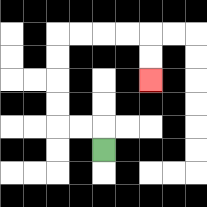{'start': '[4, 6]', 'end': '[6, 3]', 'path_directions': 'U,L,L,U,U,U,U,R,R,R,R,D,D', 'path_coordinates': '[[4, 6], [4, 5], [3, 5], [2, 5], [2, 4], [2, 3], [2, 2], [2, 1], [3, 1], [4, 1], [5, 1], [6, 1], [6, 2], [6, 3]]'}